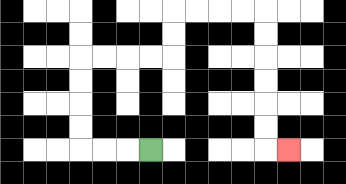{'start': '[6, 6]', 'end': '[12, 6]', 'path_directions': 'L,L,L,U,U,U,U,R,R,R,R,U,U,R,R,R,R,D,D,D,D,D,D,R', 'path_coordinates': '[[6, 6], [5, 6], [4, 6], [3, 6], [3, 5], [3, 4], [3, 3], [3, 2], [4, 2], [5, 2], [6, 2], [7, 2], [7, 1], [7, 0], [8, 0], [9, 0], [10, 0], [11, 0], [11, 1], [11, 2], [11, 3], [11, 4], [11, 5], [11, 6], [12, 6]]'}